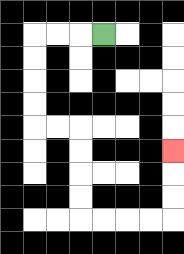{'start': '[4, 1]', 'end': '[7, 6]', 'path_directions': 'L,L,L,D,D,D,D,R,R,D,D,D,D,R,R,R,R,U,U,U', 'path_coordinates': '[[4, 1], [3, 1], [2, 1], [1, 1], [1, 2], [1, 3], [1, 4], [1, 5], [2, 5], [3, 5], [3, 6], [3, 7], [3, 8], [3, 9], [4, 9], [5, 9], [6, 9], [7, 9], [7, 8], [7, 7], [7, 6]]'}